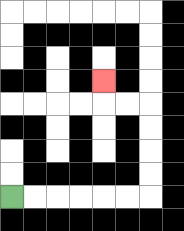{'start': '[0, 8]', 'end': '[4, 3]', 'path_directions': 'R,R,R,R,R,R,U,U,U,U,L,L,U', 'path_coordinates': '[[0, 8], [1, 8], [2, 8], [3, 8], [4, 8], [5, 8], [6, 8], [6, 7], [6, 6], [6, 5], [6, 4], [5, 4], [4, 4], [4, 3]]'}